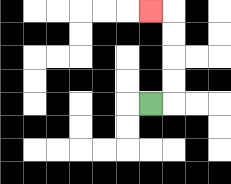{'start': '[6, 4]', 'end': '[6, 0]', 'path_directions': 'R,U,U,U,U,L', 'path_coordinates': '[[6, 4], [7, 4], [7, 3], [7, 2], [7, 1], [7, 0], [6, 0]]'}